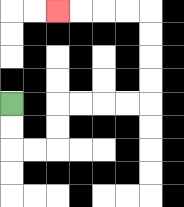{'start': '[0, 4]', 'end': '[2, 0]', 'path_directions': 'D,D,R,R,U,U,R,R,R,R,U,U,U,U,L,L,L,L', 'path_coordinates': '[[0, 4], [0, 5], [0, 6], [1, 6], [2, 6], [2, 5], [2, 4], [3, 4], [4, 4], [5, 4], [6, 4], [6, 3], [6, 2], [6, 1], [6, 0], [5, 0], [4, 0], [3, 0], [2, 0]]'}